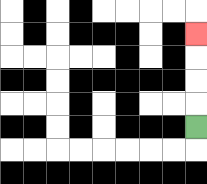{'start': '[8, 5]', 'end': '[8, 1]', 'path_directions': 'U,U,U,U', 'path_coordinates': '[[8, 5], [8, 4], [8, 3], [8, 2], [8, 1]]'}